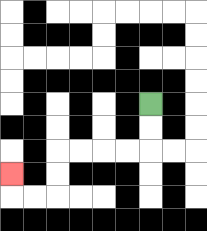{'start': '[6, 4]', 'end': '[0, 7]', 'path_directions': 'D,D,L,L,L,L,D,D,L,L,U', 'path_coordinates': '[[6, 4], [6, 5], [6, 6], [5, 6], [4, 6], [3, 6], [2, 6], [2, 7], [2, 8], [1, 8], [0, 8], [0, 7]]'}